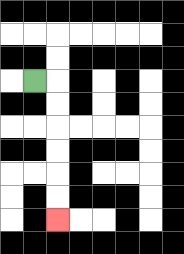{'start': '[1, 3]', 'end': '[2, 9]', 'path_directions': 'R,D,D,D,D,D,D', 'path_coordinates': '[[1, 3], [2, 3], [2, 4], [2, 5], [2, 6], [2, 7], [2, 8], [2, 9]]'}